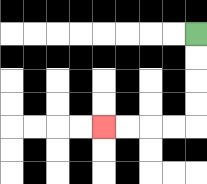{'start': '[8, 1]', 'end': '[4, 5]', 'path_directions': 'D,D,D,D,L,L,L,L', 'path_coordinates': '[[8, 1], [8, 2], [8, 3], [8, 4], [8, 5], [7, 5], [6, 5], [5, 5], [4, 5]]'}